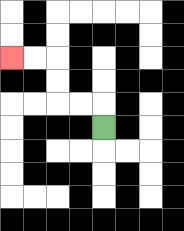{'start': '[4, 5]', 'end': '[0, 2]', 'path_directions': 'U,L,L,U,U,L,L', 'path_coordinates': '[[4, 5], [4, 4], [3, 4], [2, 4], [2, 3], [2, 2], [1, 2], [0, 2]]'}